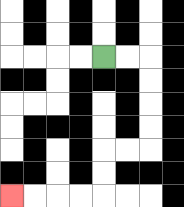{'start': '[4, 2]', 'end': '[0, 8]', 'path_directions': 'R,R,D,D,D,D,L,L,D,D,L,L,L,L', 'path_coordinates': '[[4, 2], [5, 2], [6, 2], [6, 3], [6, 4], [6, 5], [6, 6], [5, 6], [4, 6], [4, 7], [4, 8], [3, 8], [2, 8], [1, 8], [0, 8]]'}